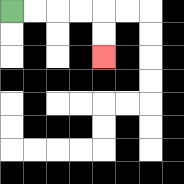{'start': '[0, 0]', 'end': '[4, 2]', 'path_directions': 'R,R,R,R,D,D', 'path_coordinates': '[[0, 0], [1, 0], [2, 0], [3, 0], [4, 0], [4, 1], [4, 2]]'}